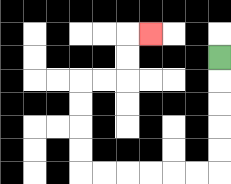{'start': '[9, 2]', 'end': '[6, 1]', 'path_directions': 'D,D,D,D,D,L,L,L,L,L,L,U,U,U,U,R,R,U,U,R', 'path_coordinates': '[[9, 2], [9, 3], [9, 4], [9, 5], [9, 6], [9, 7], [8, 7], [7, 7], [6, 7], [5, 7], [4, 7], [3, 7], [3, 6], [3, 5], [3, 4], [3, 3], [4, 3], [5, 3], [5, 2], [5, 1], [6, 1]]'}